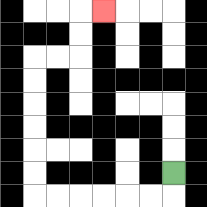{'start': '[7, 7]', 'end': '[4, 0]', 'path_directions': 'D,L,L,L,L,L,L,U,U,U,U,U,U,R,R,U,U,R', 'path_coordinates': '[[7, 7], [7, 8], [6, 8], [5, 8], [4, 8], [3, 8], [2, 8], [1, 8], [1, 7], [1, 6], [1, 5], [1, 4], [1, 3], [1, 2], [2, 2], [3, 2], [3, 1], [3, 0], [4, 0]]'}